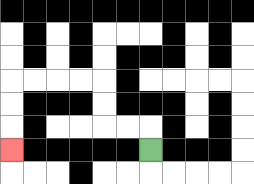{'start': '[6, 6]', 'end': '[0, 6]', 'path_directions': 'U,L,L,U,U,L,L,L,L,D,D,D', 'path_coordinates': '[[6, 6], [6, 5], [5, 5], [4, 5], [4, 4], [4, 3], [3, 3], [2, 3], [1, 3], [0, 3], [0, 4], [0, 5], [0, 6]]'}